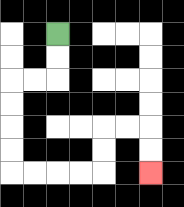{'start': '[2, 1]', 'end': '[6, 7]', 'path_directions': 'D,D,L,L,D,D,D,D,R,R,R,R,U,U,R,R,D,D', 'path_coordinates': '[[2, 1], [2, 2], [2, 3], [1, 3], [0, 3], [0, 4], [0, 5], [0, 6], [0, 7], [1, 7], [2, 7], [3, 7], [4, 7], [4, 6], [4, 5], [5, 5], [6, 5], [6, 6], [6, 7]]'}